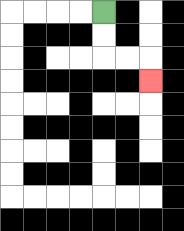{'start': '[4, 0]', 'end': '[6, 3]', 'path_directions': 'D,D,R,R,D', 'path_coordinates': '[[4, 0], [4, 1], [4, 2], [5, 2], [6, 2], [6, 3]]'}